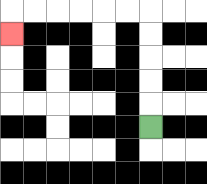{'start': '[6, 5]', 'end': '[0, 1]', 'path_directions': 'U,U,U,U,U,L,L,L,L,L,L,D', 'path_coordinates': '[[6, 5], [6, 4], [6, 3], [6, 2], [6, 1], [6, 0], [5, 0], [4, 0], [3, 0], [2, 0], [1, 0], [0, 0], [0, 1]]'}